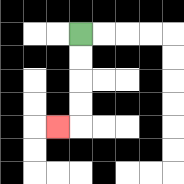{'start': '[3, 1]', 'end': '[2, 5]', 'path_directions': 'D,D,D,D,L', 'path_coordinates': '[[3, 1], [3, 2], [3, 3], [3, 4], [3, 5], [2, 5]]'}